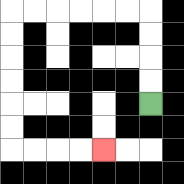{'start': '[6, 4]', 'end': '[4, 6]', 'path_directions': 'U,U,U,U,L,L,L,L,L,L,D,D,D,D,D,D,R,R,R,R', 'path_coordinates': '[[6, 4], [6, 3], [6, 2], [6, 1], [6, 0], [5, 0], [4, 0], [3, 0], [2, 0], [1, 0], [0, 0], [0, 1], [0, 2], [0, 3], [0, 4], [0, 5], [0, 6], [1, 6], [2, 6], [3, 6], [4, 6]]'}